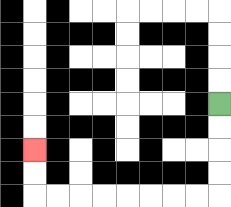{'start': '[9, 4]', 'end': '[1, 6]', 'path_directions': 'D,D,D,D,L,L,L,L,L,L,L,L,U,U', 'path_coordinates': '[[9, 4], [9, 5], [9, 6], [9, 7], [9, 8], [8, 8], [7, 8], [6, 8], [5, 8], [4, 8], [3, 8], [2, 8], [1, 8], [1, 7], [1, 6]]'}